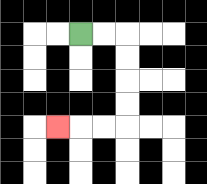{'start': '[3, 1]', 'end': '[2, 5]', 'path_directions': 'R,R,D,D,D,D,L,L,L', 'path_coordinates': '[[3, 1], [4, 1], [5, 1], [5, 2], [5, 3], [5, 4], [5, 5], [4, 5], [3, 5], [2, 5]]'}